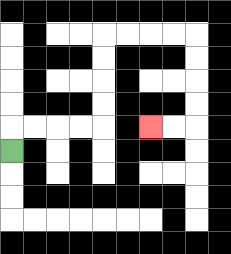{'start': '[0, 6]', 'end': '[6, 5]', 'path_directions': 'U,R,R,R,R,U,U,U,U,R,R,R,R,D,D,D,D,L,L', 'path_coordinates': '[[0, 6], [0, 5], [1, 5], [2, 5], [3, 5], [4, 5], [4, 4], [4, 3], [4, 2], [4, 1], [5, 1], [6, 1], [7, 1], [8, 1], [8, 2], [8, 3], [8, 4], [8, 5], [7, 5], [6, 5]]'}